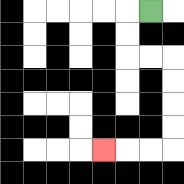{'start': '[6, 0]', 'end': '[4, 6]', 'path_directions': 'L,D,D,R,R,D,D,D,D,L,L,L', 'path_coordinates': '[[6, 0], [5, 0], [5, 1], [5, 2], [6, 2], [7, 2], [7, 3], [7, 4], [7, 5], [7, 6], [6, 6], [5, 6], [4, 6]]'}